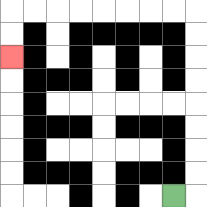{'start': '[7, 8]', 'end': '[0, 2]', 'path_directions': 'R,U,U,U,U,U,U,U,U,L,L,L,L,L,L,L,L,D,D', 'path_coordinates': '[[7, 8], [8, 8], [8, 7], [8, 6], [8, 5], [8, 4], [8, 3], [8, 2], [8, 1], [8, 0], [7, 0], [6, 0], [5, 0], [4, 0], [3, 0], [2, 0], [1, 0], [0, 0], [0, 1], [0, 2]]'}